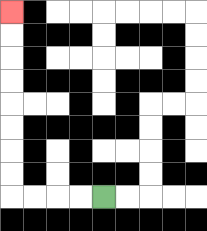{'start': '[4, 8]', 'end': '[0, 0]', 'path_directions': 'L,L,L,L,U,U,U,U,U,U,U,U', 'path_coordinates': '[[4, 8], [3, 8], [2, 8], [1, 8], [0, 8], [0, 7], [0, 6], [0, 5], [0, 4], [0, 3], [0, 2], [0, 1], [0, 0]]'}